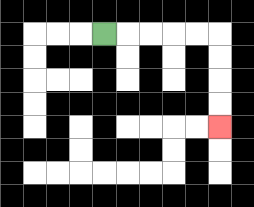{'start': '[4, 1]', 'end': '[9, 5]', 'path_directions': 'R,R,R,R,R,D,D,D,D', 'path_coordinates': '[[4, 1], [5, 1], [6, 1], [7, 1], [8, 1], [9, 1], [9, 2], [9, 3], [9, 4], [9, 5]]'}